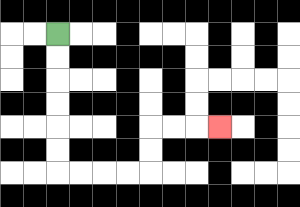{'start': '[2, 1]', 'end': '[9, 5]', 'path_directions': 'D,D,D,D,D,D,R,R,R,R,U,U,R,R,R', 'path_coordinates': '[[2, 1], [2, 2], [2, 3], [2, 4], [2, 5], [2, 6], [2, 7], [3, 7], [4, 7], [5, 7], [6, 7], [6, 6], [6, 5], [7, 5], [8, 5], [9, 5]]'}